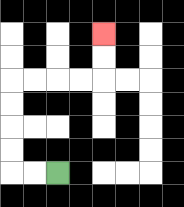{'start': '[2, 7]', 'end': '[4, 1]', 'path_directions': 'L,L,U,U,U,U,R,R,R,R,U,U', 'path_coordinates': '[[2, 7], [1, 7], [0, 7], [0, 6], [0, 5], [0, 4], [0, 3], [1, 3], [2, 3], [3, 3], [4, 3], [4, 2], [4, 1]]'}